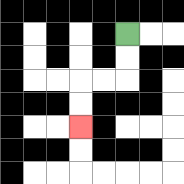{'start': '[5, 1]', 'end': '[3, 5]', 'path_directions': 'D,D,L,L,D,D', 'path_coordinates': '[[5, 1], [5, 2], [5, 3], [4, 3], [3, 3], [3, 4], [3, 5]]'}